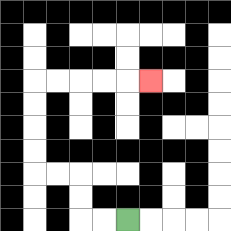{'start': '[5, 9]', 'end': '[6, 3]', 'path_directions': 'L,L,U,U,L,L,U,U,U,U,R,R,R,R,R', 'path_coordinates': '[[5, 9], [4, 9], [3, 9], [3, 8], [3, 7], [2, 7], [1, 7], [1, 6], [1, 5], [1, 4], [1, 3], [2, 3], [3, 3], [4, 3], [5, 3], [6, 3]]'}